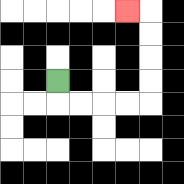{'start': '[2, 3]', 'end': '[5, 0]', 'path_directions': 'D,R,R,R,R,U,U,U,U,L', 'path_coordinates': '[[2, 3], [2, 4], [3, 4], [4, 4], [5, 4], [6, 4], [6, 3], [6, 2], [6, 1], [6, 0], [5, 0]]'}